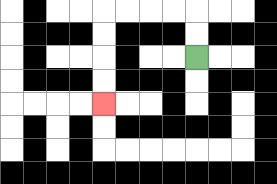{'start': '[8, 2]', 'end': '[4, 4]', 'path_directions': 'U,U,L,L,L,L,D,D,D,D', 'path_coordinates': '[[8, 2], [8, 1], [8, 0], [7, 0], [6, 0], [5, 0], [4, 0], [4, 1], [4, 2], [4, 3], [4, 4]]'}